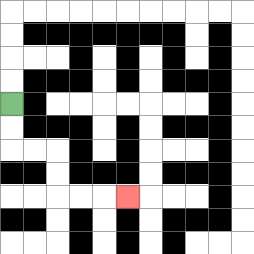{'start': '[0, 4]', 'end': '[5, 8]', 'path_directions': 'D,D,R,R,D,D,R,R,R', 'path_coordinates': '[[0, 4], [0, 5], [0, 6], [1, 6], [2, 6], [2, 7], [2, 8], [3, 8], [4, 8], [5, 8]]'}